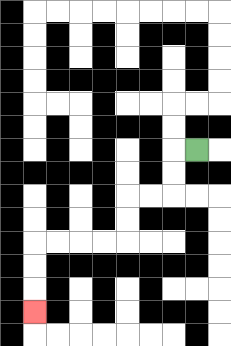{'start': '[8, 6]', 'end': '[1, 13]', 'path_directions': 'L,D,D,L,L,D,D,L,L,L,L,D,D,D', 'path_coordinates': '[[8, 6], [7, 6], [7, 7], [7, 8], [6, 8], [5, 8], [5, 9], [5, 10], [4, 10], [3, 10], [2, 10], [1, 10], [1, 11], [1, 12], [1, 13]]'}